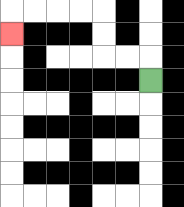{'start': '[6, 3]', 'end': '[0, 1]', 'path_directions': 'U,L,L,U,U,L,L,L,L,D', 'path_coordinates': '[[6, 3], [6, 2], [5, 2], [4, 2], [4, 1], [4, 0], [3, 0], [2, 0], [1, 0], [0, 0], [0, 1]]'}